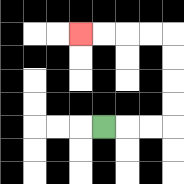{'start': '[4, 5]', 'end': '[3, 1]', 'path_directions': 'R,R,R,U,U,U,U,L,L,L,L', 'path_coordinates': '[[4, 5], [5, 5], [6, 5], [7, 5], [7, 4], [7, 3], [7, 2], [7, 1], [6, 1], [5, 1], [4, 1], [3, 1]]'}